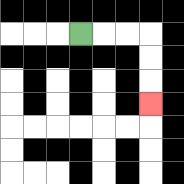{'start': '[3, 1]', 'end': '[6, 4]', 'path_directions': 'R,R,R,D,D,D', 'path_coordinates': '[[3, 1], [4, 1], [5, 1], [6, 1], [6, 2], [6, 3], [6, 4]]'}